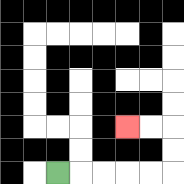{'start': '[2, 7]', 'end': '[5, 5]', 'path_directions': 'R,R,R,R,R,U,U,L,L', 'path_coordinates': '[[2, 7], [3, 7], [4, 7], [5, 7], [6, 7], [7, 7], [7, 6], [7, 5], [6, 5], [5, 5]]'}